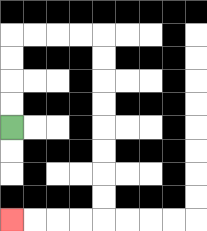{'start': '[0, 5]', 'end': '[0, 9]', 'path_directions': 'U,U,U,U,R,R,R,R,D,D,D,D,D,D,D,D,L,L,L,L', 'path_coordinates': '[[0, 5], [0, 4], [0, 3], [0, 2], [0, 1], [1, 1], [2, 1], [3, 1], [4, 1], [4, 2], [4, 3], [4, 4], [4, 5], [4, 6], [4, 7], [4, 8], [4, 9], [3, 9], [2, 9], [1, 9], [0, 9]]'}